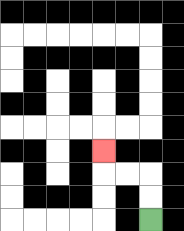{'start': '[6, 9]', 'end': '[4, 6]', 'path_directions': 'U,U,L,L,U', 'path_coordinates': '[[6, 9], [6, 8], [6, 7], [5, 7], [4, 7], [4, 6]]'}